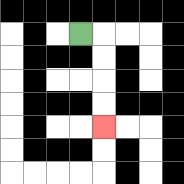{'start': '[3, 1]', 'end': '[4, 5]', 'path_directions': 'R,D,D,D,D', 'path_coordinates': '[[3, 1], [4, 1], [4, 2], [4, 3], [4, 4], [4, 5]]'}